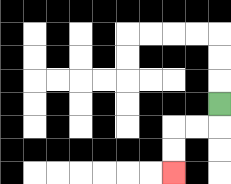{'start': '[9, 4]', 'end': '[7, 7]', 'path_directions': 'D,L,L,D,D', 'path_coordinates': '[[9, 4], [9, 5], [8, 5], [7, 5], [7, 6], [7, 7]]'}